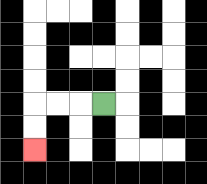{'start': '[4, 4]', 'end': '[1, 6]', 'path_directions': 'L,L,L,D,D', 'path_coordinates': '[[4, 4], [3, 4], [2, 4], [1, 4], [1, 5], [1, 6]]'}